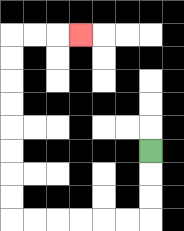{'start': '[6, 6]', 'end': '[3, 1]', 'path_directions': 'D,D,D,L,L,L,L,L,L,U,U,U,U,U,U,U,U,R,R,R', 'path_coordinates': '[[6, 6], [6, 7], [6, 8], [6, 9], [5, 9], [4, 9], [3, 9], [2, 9], [1, 9], [0, 9], [0, 8], [0, 7], [0, 6], [0, 5], [0, 4], [0, 3], [0, 2], [0, 1], [1, 1], [2, 1], [3, 1]]'}